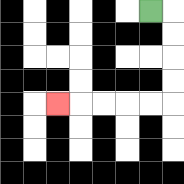{'start': '[6, 0]', 'end': '[2, 4]', 'path_directions': 'R,D,D,D,D,L,L,L,L,L', 'path_coordinates': '[[6, 0], [7, 0], [7, 1], [7, 2], [7, 3], [7, 4], [6, 4], [5, 4], [4, 4], [3, 4], [2, 4]]'}